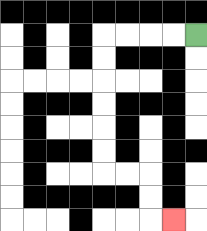{'start': '[8, 1]', 'end': '[7, 9]', 'path_directions': 'L,L,L,L,D,D,D,D,D,D,R,R,D,D,R', 'path_coordinates': '[[8, 1], [7, 1], [6, 1], [5, 1], [4, 1], [4, 2], [4, 3], [4, 4], [4, 5], [4, 6], [4, 7], [5, 7], [6, 7], [6, 8], [6, 9], [7, 9]]'}